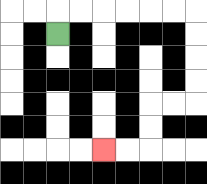{'start': '[2, 1]', 'end': '[4, 6]', 'path_directions': 'U,R,R,R,R,R,R,D,D,D,D,L,L,D,D,L,L', 'path_coordinates': '[[2, 1], [2, 0], [3, 0], [4, 0], [5, 0], [6, 0], [7, 0], [8, 0], [8, 1], [8, 2], [8, 3], [8, 4], [7, 4], [6, 4], [6, 5], [6, 6], [5, 6], [4, 6]]'}